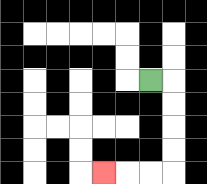{'start': '[6, 3]', 'end': '[4, 7]', 'path_directions': 'R,D,D,D,D,L,L,L', 'path_coordinates': '[[6, 3], [7, 3], [7, 4], [7, 5], [7, 6], [7, 7], [6, 7], [5, 7], [4, 7]]'}